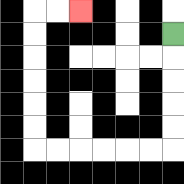{'start': '[7, 1]', 'end': '[3, 0]', 'path_directions': 'D,D,D,D,D,L,L,L,L,L,L,U,U,U,U,U,U,R,R', 'path_coordinates': '[[7, 1], [7, 2], [7, 3], [7, 4], [7, 5], [7, 6], [6, 6], [5, 6], [4, 6], [3, 6], [2, 6], [1, 6], [1, 5], [1, 4], [1, 3], [1, 2], [1, 1], [1, 0], [2, 0], [3, 0]]'}